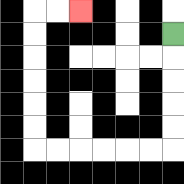{'start': '[7, 1]', 'end': '[3, 0]', 'path_directions': 'D,D,D,D,D,L,L,L,L,L,L,U,U,U,U,U,U,R,R', 'path_coordinates': '[[7, 1], [7, 2], [7, 3], [7, 4], [7, 5], [7, 6], [6, 6], [5, 6], [4, 6], [3, 6], [2, 6], [1, 6], [1, 5], [1, 4], [1, 3], [1, 2], [1, 1], [1, 0], [2, 0], [3, 0]]'}